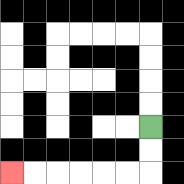{'start': '[6, 5]', 'end': '[0, 7]', 'path_directions': 'D,D,L,L,L,L,L,L', 'path_coordinates': '[[6, 5], [6, 6], [6, 7], [5, 7], [4, 7], [3, 7], [2, 7], [1, 7], [0, 7]]'}